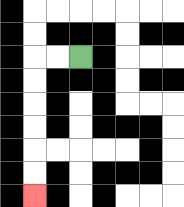{'start': '[3, 2]', 'end': '[1, 8]', 'path_directions': 'L,L,D,D,D,D,D,D', 'path_coordinates': '[[3, 2], [2, 2], [1, 2], [1, 3], [1, 4], [1, 5], [1, 6], [1, 7], [1, 8]]'}